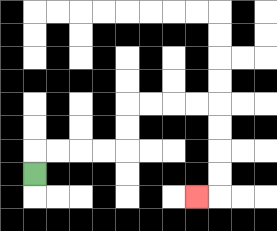{'start': '[1, 7]', 'end': '[8, 8]', 'path_directions': 'U,R,R,R,R,U,U,R,R,R,R,D,D,D,D,L', 'path_coordinates': '[[1, 7], [1, 6], [2, 6], [3, 6], [4, 6], [5, 6], [5, 5], [5, 4], [6, 4], [7, 4], [8, 4], [9, 4], [9, 5], [9, 6], [9, 7], [9, 8], [8, 8]]'}